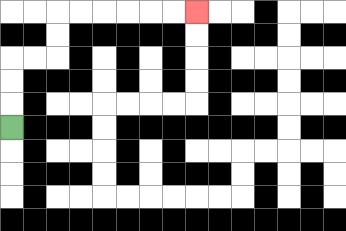{'start': '[0, 5]', 'end': '[8, 0]', 'path_directions': 'U,U,U,R,R,U,U,R,R,R,R,R,R', 'path_coordinates': '[[0, 5], [0, 4], [0, 3], [0, 2], [1, 2], [2, 2], [2, 1], [2, 0], [3, 0], [4, 0], [5, 0], [6, 0], [7, 0], [8, 0]]'}